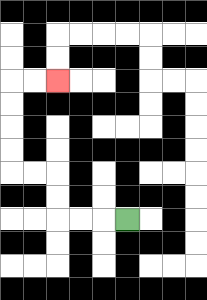{'start': '[5, 9]', 'end': '[2, 3]', 'path_directions': 'L,L,L,U,U,L,L,U,U,U,U,R,R', 'path_coordinates': '[[5, 9], [4, 9], [3, 9], [2, 9], [2, 8], [2, 7], [1, 7], [0, 7], [0, 6], [0, 5], [0, 4], [0, 3], [1, 3], [2, 3]]'}